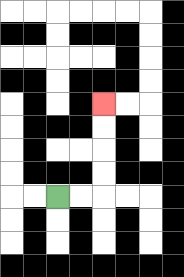{'start': '[2, 8]', 'end': '[4, 4]', 'path_directions': 'R,R,U,U,U,U', 'path_coordinates': '[[2, 8], [3, 8], [4, 8], [4, 7], [4, 6], [4, 5], [4, 4]]'}